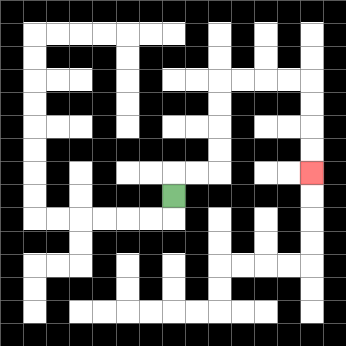{'start': '[7, 8]', 'end': '[13, 7]', 'path_directions': 'U,R,R,U,U,U,U,R,R,R,R,D,D,D,D', 'path_coordinates': '[[7, 8], [7, 7], [8, 7], [9, 7], [9, 6], [9, 5], [9, 4], [9, 3], [10, 3], [11, 3], [12, 3], [13, 3], [13, 4], [13, 5], [13, 6], [13, 7]]'}